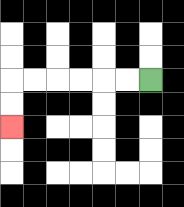{'start': '[6, 3]', 'end': '[0, 5]', 'path_directions': 'L,L,L,L,L,L,D,D', 'path_coordinates': '[[6, 3], [5, 3], [4, 3], [3, 3], [2, 3], [1, 3], [0, 3], [0, 4], [0, 5]]'}